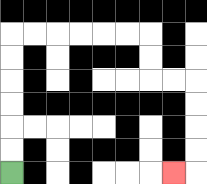{'start': '[0, 7]', 'end': '[7, 7]', 'path_directions': 'U,U,U,U,U,U,R,R,R,R,R,R,D,D,R,R,D,D,D,D,L', 'path_coordinates': '[[0, 7], [0, 6], [0, 5], [0, 4], [0, 3], [0, 2], [0, 1], [1, 1], [2, 1], [3, 1], [4, 1], [5, 1], [6, 1], [6, 2], [6, 3], [7, 3], [8, 3], [8, 4], [8, 5], [8, 6], [8, 7], [7, 7]]'}